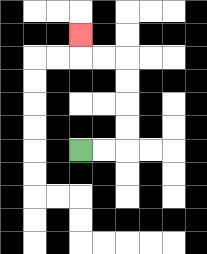{'start': '[3, 6]', 'end': '[3, 1]', 'path_directions': 'R,R,U,U,U,U,L,L,U', 'path_coordinates': '[[3, 6], [4, 6], [5, 6], [5, 5], [5, 4], [5, 3], [5, 2], [4, 2], [3, 2], [3, 1]]'}